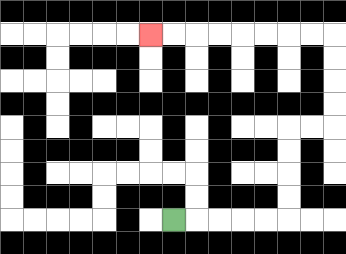{'start': '[7, 9]', 'end': '[6, 1]', 'path_directions': 'R,R,R,R,R,U,U,U,U,R,R,U,U,U,U,L,L,L,L,L,L,L,L', 'path_coordinates': '[[7, 9], [8, 9], [9, 9], [10, 9], [11, 9], [12, 9], [12, 8], [12, 7], [12, 6], [12, 5], [13, 5], [14, 5], [14, 4], [14, 3], [14, 2], [14, 1], [13, 1], [12, 1], [11, 1], [10, 1], [9, 1], [8, 1], [7, 1], [6, 1]]'}